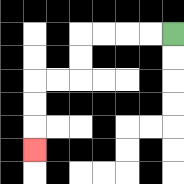{'start': '[7, 1]', 'end': '[1, 6]', 'path_directions': 'L,L,L,L,D,D,L,L,D,D,D', 'path_coordinates': '[[7, 1], [6, 1], [5, 1], [4, 1], [3, 1], [3, 2], [3, 3], [2, 3], [1, 3], [1, 4], [1, 5], [1, 6]]'}